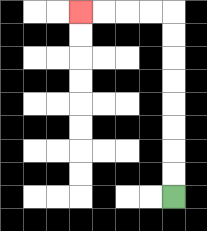{'start': '[7, 8]', 'end': '[3, 0]', 'path_directions': 'U,U,U,U,U,U,U,U,L,L,L,L', 'path_coordinates': '[[7, 8], [7, 7], [7, 6], [7, 5], [7, 4], [7, 3], [7, 2], [7, 1], [7, 0], [6, 0], [5, 0], [4, 0], [3, 0]]'}